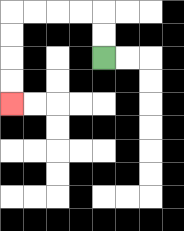{'start': '[4, 2]', 'end': '[0, 4]', 'path_directions': 'U,U,L,L,L,L,D,D,D,D', 'path_coordinates': '[[4, 2], [4, 1], [4, 0], [3, 0], [2, 0], [1, 0], [0, 0], [0, 1], [0, 2], [0, 3], [0, 4]]'}